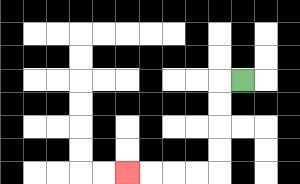{'start': '[10, 3]', 'end': '[5, 7]', 'path_directions': 'L,D,D,D,D,L,L,L,L', 'path_coordinates': '[[10, 3], [9, 3], [9, 4], [9, 5], [9, 6], [9, 7], [8, 7], [7, 7], [6, 7], [5, 7]]'}